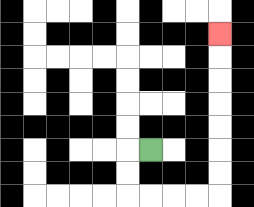{'start': '[6, 6]', 'end': '[9, 1]', 'path_directions': 'L,D,D,R,R,R,R,U,U,U,U,U,U,U', 'path_coordinates': '[[6, 6], [5, 6], [5, 7], [5, 8], [6, 8], [7, 8], [8, 8], [9, 8], [9, 7], [9, 6], [9, 5], [9, 4], [9, 3], [9, 2], [9, 1]]'}